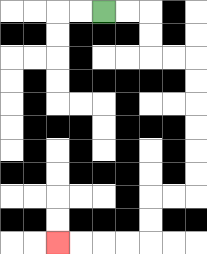{'start': '[4, 0]', 'end': '[2, 10]', 'path_directions': 'R,R,D,D,R,R,D,D,D,D,D,D,L,L,D,D,L,L,L,L', 'path_coordinates': '[[4, 0], [5, 0], [6, 0], [6, 1], [6, 2], [7, 2], [8, 2], [8, 3], [8, 4], [8, 5], [8, 6], [8, 7], [8, 8], [7, 8], [6, 8], [6, 9], [6, 10], [5, 10], [4, 10], [3, 10], [2, 10]]'}